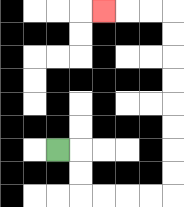{'start': '[2, 6]', 'end': '[4, 0]', 'path_directions': 'R,D,D,R,R,R,R,U,U,U,U,U,U,U,U,L,L,L', 'path_coordinates': '[[2, 6], [3, 6], [3, 7], [3, 8], [4, 8], [5, 8], [6, 8], [7, 8], [7, 7], [7, 6], [7, 5], [7, 4], [7, 3], [7, 2], [7, 1], [7, 0], [6, 0], [5, 0], [4, 0]]'}